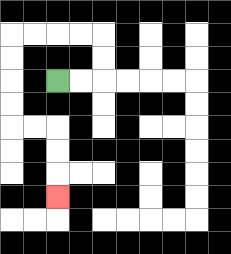{'start': '[2, 3]', 'end': '[2, 8]', 'path_directions': 'R,R,U,U,L,L,L,L,D,D,D,D,R,R,D,D,D', 'path_coordinates': '[[2, 3], [3, 3], [4, 3], [4, 2], [4, 1], [3, 1], [2, 1], [1, 1], [0, 1], [0, 2], [0, 3], [0, 4], [0, 5], [1, 5], [2, 5], [2, 6], [2, 7], [2, 8]]'}